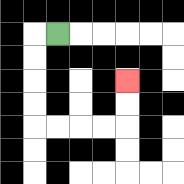{'start': '[2, 1]', 'end': '[5, 3]', 'path_directions': 'L,D,D,D,D,R,R,R,R,U,U', 'path_coordinates': '[[2, 1], [1, 1], [1, 2], [1, 3], [1, 4], [1, 5], [2, 5], [3, 5], [4, 5], [5, 5], [5, 4], [5, 3]]'}